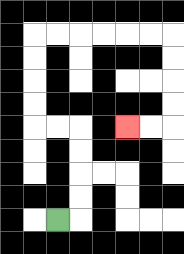{'start': '[2, 9]', 'end': '[5, 5]', 'path_directions': 'R,U,U,U,U,L,L,U,U,U,U,R,R,R,R,R,R,D,D,D,D,L,L', 'path_coordinates': '[[2, 9], [3, 9], [3, 8], [3, 7], [3, 6], [3, 5], [2, 5], [1, 5], [1, 4], [1, 3], [1, 2], [1, 1], [2, 1], [3, 1], [4, 1], [5, 1], [6, 1], [7, 1], [7, 2], [7, 3], [7, 4], [7, 5], [6, 5], [5, 5]]'}